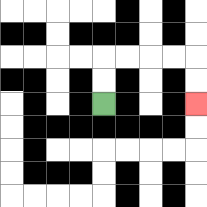{'start': '[4, 4]', 'end': '[8, 4]', 'path_directions': 'U,U,R,R,R,R,D,D', 'path_coordinates': '[[4, 4], [4, 3], [4, 2], [5, 2], [6, 2], [7, 2], [8, 2], [8, 3], [8, 4]]'}